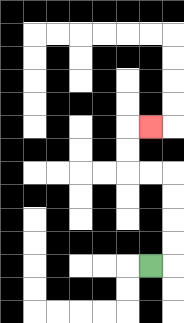{'start': '[6, 11]', 'end': '[6, 5]', 'path_directions': 'R,U,U,U,U,L,L,U,U,R', 'path_coordinates': '[[6, 11], [7, 11], [7, 10], [7, 9], [7, 8], [7, 7], [6, 7], [5, 7], [5, 6], [5, 5], [6, 5]]'}